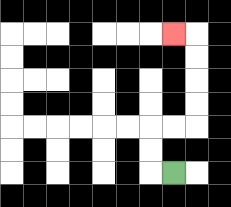{'start': '[7, 7]', 'end': '[7, 1]', 'path_directions': 'L,U,U,R,R,U,U,U,U,L', 'path_coordinates': '[[7, 7], [6, 7], [6, 6], [6, 5], [7, 5], [8, 5], [8, 4], [8, 3], [8, 2], [8, 1], [7, 1]]'}